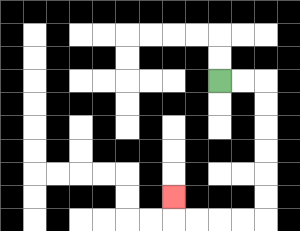{'start': '[9, 3]', 'end': '[7, 8]', 'path_directions': 'R,R,D,D,D,D,D,D,L,L,L,L,U', 'path_coordinates': '[[9, 3], [10, 3], [11, 3], [11, 4], [11, 5], [11, 6], [11, 7], [11, 8], [11, 9], [10, 9], [9, 9], [8, 9], [7, 9], [7, 8]]'}